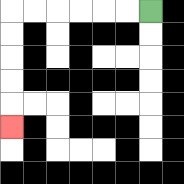{'start': '[6, 0]', 'end': '[0, 5]', 'path_directions': 'L,L,L,L,L,L,D,D,D,D,D', 'path_coordinates': '[[6, 0], [5, 0], [4, 0], [3, 0], [2, 0], [1, 0], [0, 0], [0, 1], [0, 2], [0, 3], [0, 4], [0, 5]]'}